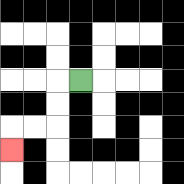{'start': '[3, 3]', 'end': '[0, 6]', 'path_directions': 'L,D,D,L,L,D', 'path_coordinates': '[[3, 3], [2, 3], [2, 4], [2, 5], [1, 5], [0, 5], [0, 6]]'}